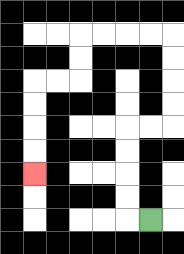{'start': '[6, 9]', 'end': '[1, 7]', 'path_directions': 'L,U,U,U,U,R,R,U,U,U,U,L,L,L,L,D,D,L,L,D,D,D,D', 'path_coordinates': '[[6, 9], [5, 9], [5, 8], [5, 7], [5, 6], [5, 5], [6, 5], [7, 5], [7, 4], [7, 3], [7, 2], [7, 1], [6, 1], [5, 1], [4, 1], [3, 1], [3, 2], [3, 3], [2, 3], [1, 3], [1, 4], [1, 5], [1, 6], [1, 7]]'}